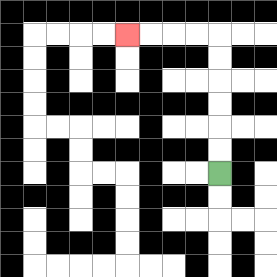{'start': '[9, 7]', 'end': '[5, 1]', 'path_directions': 'U,U,U,U,U,U,L,L,L,L', 'path_coordinates': '[[9, 7], [9, 6], [9, 5], [9, 4], [9, 3], [9, 2], [9, 1], [8, 1], [7, 1], [6, 1], [5, 1]]'}